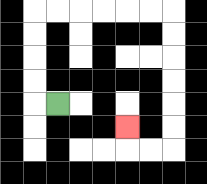{'start': '[2, 4]', 'end': '[5, 5]', 'path_directions': 'L,U,U,U,U,R,R,R,R,R,R,D,D,D,D,D,D,L,L,U', 'path_coordinates': '[[2, 4], [1, 4], [1, 3], [1, 2], [1, 1], [1, 0], [2, 0], [3, 0], [4, 0], [5, 0], [6, 0], [7, 0], [7, 1], [7, 2], [7, 3], [7, 4], [7, 5], [7, 6], [6, 6], [5, 6], [5, 5]]'}